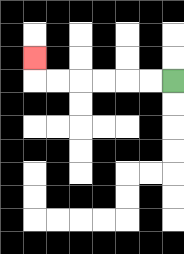{'start': '[7, 3]', 'end': '[1, 2]', 'path_directions': 'L,L,L,L,L,L,U', 'path_coordinates': '[[7, 3], [6, 3], [5, 3], [4, 3], [3, 3], [2, 3], [1, 3], [1, 2]]'}